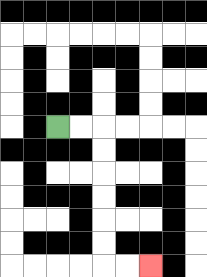{'start': '[2, 5]', 'end': '[6, 11]', 'path_directions': 'R,R,D,D,D,D,D,D,R,R', 'path_coordinates': '[[2, 5], [3, 5], [4, 5], [4, 6], [4, 7], [4, 8], [4, 9], [4, 10], [4, 11], [5, 11], [6, 11]]'}